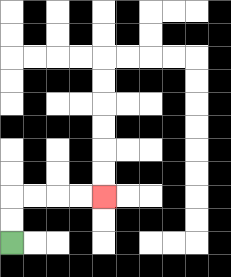{'start': '[0, 10]', 'end': '[4, 8]', 'path_directions': 'U,U,R,R,R,R', 'path_coordinates': '[[0, 10], [0, 9], [0, 8], [1, 8], [2, 8], [3, 8], [4, 8]]'}